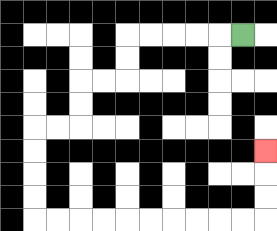{'start': '[10, 1]', 'end': '[11, 6]', 'path_directions': 'L,L,L,L,L,D,D,L,L,D,D,L,L,D,D,D,D,R,R,R,R,R,R,R,R,R,R,U,U,U', 'path_coordinates': '[[10, 1], [9, 1], [8, 1], [7, 1], [6, 1], [5, 1], [5, 2], [5, 3], [4, 3], [3, 3], [3, 4], [3, 5], [2, 5], [1, 5], [1, 6], [1, 7], [1, 8], [1, 9], [2, 9], [3, 9], [4, 9], [5, 9], [6, 9], [7, 9], [8, 9], [9, 9], [10, 9], [11, 9], [11, 8], [11, 7], [11, 6]]'}